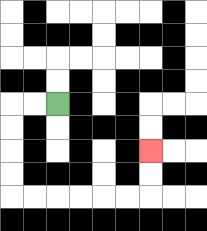{'start': '[2, 4]', 'end': '[6, 6]', 'path_directions': 'L,L,D,D,D,D,R,R,R,R,R,R,U,U', 'path_coordinates': '[[2, 4], [1, 4], [0, 4], [0, 5], [0, 6], [0, 7], [0, 8], [1, 8], [2, 8], [3, 8], [4, 8], [5, 8], [6, 8], [6, 7], [6, 6]]'}